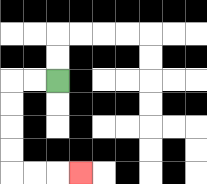{'start': '[2, 3]', 'end': '[3, 7]', 'path_directions': 'L,L,D,D,D,D,R,R,R', 'path_coordinates': '[[2, 3], [1, 3], [0, 3], [0, 4], [0, 5], [0, 6], [0, 7], [1, 7], [2, 7], [3, 7]]'}